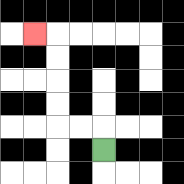{'start': '[4, 6]', 'end': '[1, 1]', 'path_directions': 'U,L,L,U,U,U,U,L', 'path_coordinates': '[[4, 6], [4, 5], [3, 5], [2, 5], [2, 4], [2, 3], [2, 2], [2, 1], [1, 1]]'}